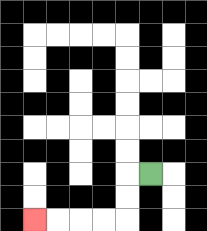{'start': '[6, 7]', 'end': '[1, 9]', 'path_directions': 'L,D,D,L,L,L,L', 'path_coordinates': '[[6, 7], [5, 7], [5, 8], [5, 9], [4, 9], [3, 9], [2, 9], [1, 9]]'}